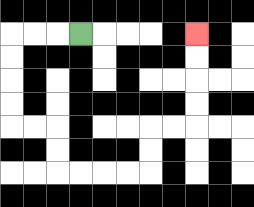{'start': '[3, 1]', 'end': '[8, 1]', 'path_directions': 'L,L,L,D,D,D,D,R,R,D,D,R,R,R,R,U,U,R,R,U,U,U,U', 'path_coordinates': '[[3, 1], [2, 1], [1, 1], [0, 1], [0, 2], [0, 3], [0, 4], [0, 5], [1, 5], [2, 5], [2, 6], [2, 7], [3, 7], [4, 7], [5, 7], [6, 7], [6, 6], [6, 5], [7, 5], [8, 5], [8, 4], [8, 3], [8, 2], [8, 1]]'}